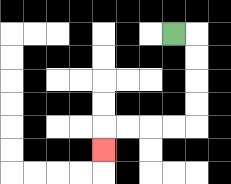{'start': '[7, 1]', 'end': '[4, 6]', 'path_directions': 'R,D,D,D,D,L,L,L,L,D', 'path_coordinates': '[[7, 1], [8, 1], [8, 2], [8, 3], [8, 4], [8, 5], [7, 5], [6, 5], [5, 5], [4, 5], [4, 6]]'}